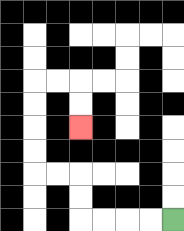{'start': '[7, 9]', 'end': '[3, 5]', 'path_directions': 'L,L,L,L,U,U,L,L,U,U,U,U,R,R,D,D', 'path_coordinates': '[[7, 9], [6, 9], [5, 9], [4, 9], [3, 9], [3, 8], [3, 7], [2, 7], [1, 7], [1, 6], [1, 5], [1, 4], [1, 3], [2, 3], [3, 3], [3, 4], [3, 5]]'}